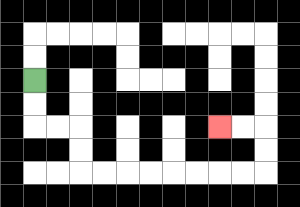{'start': '[1, 3]', 'end': '[9, 5]', 'path_directions': 'D,D,R,R,D,D,R,R,R,R,R,R,R,R,U,U,L,L', 'path_coordinates': '[[1, 3], [1, 4], [1, 5], [2, 5], [3, 5], [3, 6], [3, 7], [4, 7], [5, 7], [6, 7], [7, 7], [8, 7], [9, 7], [10, 7], [11, 7], [11, 6], [11, 5], [10, 5], [9, 5]]'}